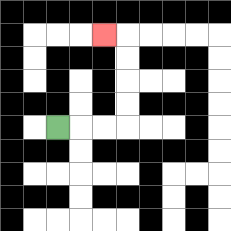{'start': '[2, 5]', 'end': '[4, 1]', 'path_directions': 'R,R,R,U,U,U,U,L', 'path_coordinates': '[[2, 5], [3, 5], [4, 5], [5, 5], [5, 4], [5, 3], [5, 2], [5, 1], [4, 1]]'}